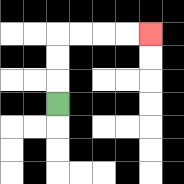{'start': '[2, 4]', 'end': '[6, 1]', 'path_directions': 'U,U,U,R,R,R,R', 'path_coordinates': '[[2, 4], [2, 3], [2, 2], [2, 1], [3, 1], [4, 1], [5, 1], [6, 1]]'}